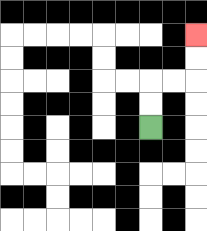{'start': '[6, 5]', 'end': '[8, 1]', 'path_directions': 'U,U,R,R,U,U', 'path_coordinates': '[[6, 5], [6, 4], [6, 3], [7, 3], [8, 3], [8, 2], [8, 1]]'}